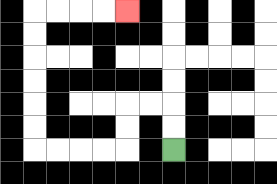{'start': '[7, 6]', 'end': '[5, 0]', 'path_directions': 'U,U,L,L,D,D,L,L,L,L,U,U,U,U,U,U,R,R,R,R', 'path_coordinates': '[[7, 6], [7, 5], [7, 4], [6, 4], [5, 4], [5, 5], [5, 6], [4, 6], [3, 6], [2, 6], [1, 6], [1, 5], [1, 4], [1, 3], [1, 2], [1, 1], [1, 0], [2, 0], [3, 0], [4, 0], [5, 0]]'}